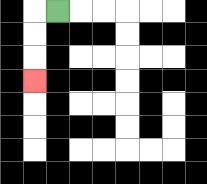{'start': '[2, 0]', 'end': '[1, 3]', 'path_directions': 'L,D,D,D', 'path_coordinates': '[[2, 0], [1, 0], [1, 1], [1, 2], [1, 3]]'}